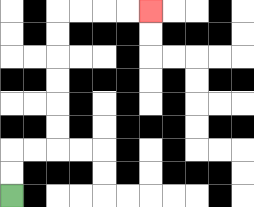{'start': '[0, 8]', 'end': '[6, 0]', 'path_directions': 'U,U,R,R,U,U,U,U,U,U,R,R,R,R', 'path_coordinates': '[[0, 8], [0, 7], [0, 6], [1, 6], [2, 6], [2, 5], [2, 4], [2, 3], [2, 2], [2, 1], [2, 0], [3, 0], [4, 0], [5, 0], [6, 0]]'}